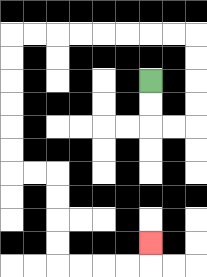{'start': '[6, 3]', 'end': '[6, 10]', 'path_directions': 'D,D,R,R,U,U,U,U,L,L,L,L,L,L,L,L,D,D,D,D,D,D,R,R,D,D,D,D,R,R,R,R,U', 'path_coordinates': '[[6, 3], [6, 4], [6, 5], [7, 5], [8, 5], [8, 4], [8, 3], [8, 2], [8, 1], [7, 1], [6, 1], [5, 1], [4, 1], [3, 1], [2, 1], [1, 1], [0, 1], [0, 2], [0, 3], [0, 4], [0, 5], [0, 6], [0, 7], [1, 7], [2, 7], [2, 8], [2, 9], [2, 10], [2, 11], [3, 11], [4, 11], [5, 11], [6, 11], [6, 10]]'}